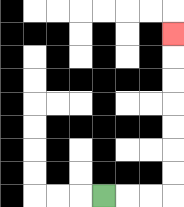{'start': '[4, 8]', 'end': '[7, 1]', 'path_directions': 'R,R,R,U,U,U,U,U,U,U', 'path_coordinates': '[[4, 8], [5, 8], [6, 8], [7, 8], [7, 7], [7, 6], [7, 5], [7, 4], [7, 3], [7, 2], [7, 1]]'}